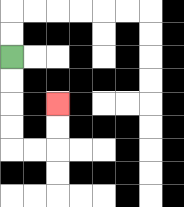{'start': '[0, 2]', 'end': '[2, 4]', 'path_directions': 'D,D,D,D,R,R,U,U', 'path_coordinates': '[[0, 2], [0, 3], [0, 4], [0, 5], [0, 6], [1, 6], [2, 6], [2, 5], [2, 4]]'}